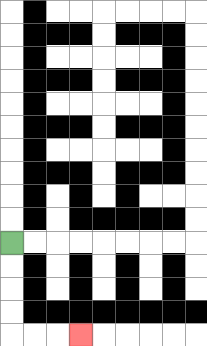{'start': '[0, 10]', 'end': '[3, 14]', 'path_directions': 'D,D,D,D,R,R,R', 'path_coordinates': '[[0, 10], [0, 11], [0, 12], [0, 13], [0, 14], [1, 14], [2, 14], [3, 14]]'}